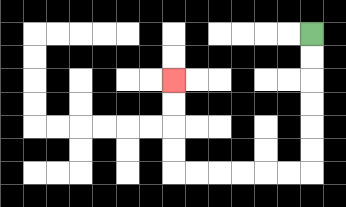{'start': '[13, 1]', 'end': '[7, 3]', 'path_directions': 'D,D,D,D,D,D,L,L,L,L,L,L,U,U,U,U', 'path_coordinates': '[[13, 1], [13, 2], [13, 3], [13, 4], [13, 5], [13, 6], [13, 7], [12, 7], [11, 7], [10, 7], [9, 7], [8, 7], [7, 7], [7, 6], [7, 5], [7, 4], [7, 3]]'}